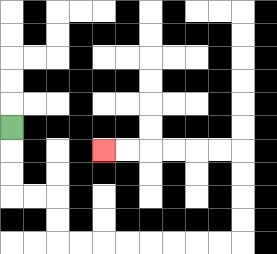{'start': '[0, 5]', 'end': '[4, 6]', 'path_directions': 'D,D,D,R,R,D,D,R,R,R,R,R,R,R,R,U,U,U,U,L,L,L,L,L,L', 'path_coordinates': '[[0, 5], [0, 6], [0, 7], [0, 8], [1, 8], [2, 8], [2, 9], [2, 10], [3, 10], [4, 10], [5, 10], [6, 10], [7, 10], [8, 10], [9, 10], [10, 10], [10, 9], [10, 8], [10, 7], [10, 6], [9, 6], [8, 6], [7, 6], [6, 6], [5, 6], [4, 6]]'}